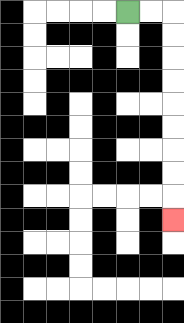{'start': '[5, 0]', 'end': '[7, 9]', 'path_directions': 'R,R,D,D,D,D,D,D,D,D,D', 'path_coordinates': '[[5, 0], [6, 0], [7, 0], [7, 1], [7, 2], [7, 3], [7, 4], [7, 5], [7, 6], [7, 7], [7, 8], [7, 9]]'}